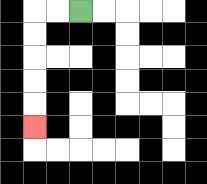{'start': '[3, 0]', 'end': '[1, 5]', 'path_directions': 'L,L,D,D,D,D,D', 'path_coordinates': '[[3, 0], [2, 0], [1, 0], [1, 1], [1, 2], [1, 3], [1, 4], [1, 5]]'}